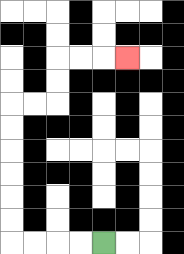{'start': '[4, 10]', 'end': '[5, 2]', 'path_directions': 'L,L,L,L,U,U,U,U,U,U,R,R,U,U,R,R,R', 'path_coordinates': '[[4, 10], [3, 10], [2, 10], [1, 10], [0, 10], [0, 9], [0, 8], [0, 7], [0, 6], [0, 5], [0, 4], [1, 4], [2, 4], [2, 3], [2, 2], [3, 2], [4, 2], [5, 2]]'}